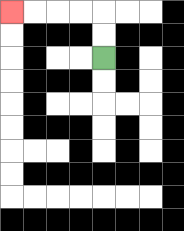{'start': '[4, 2]', 'end': '[0, 0]', 'path_directions': 'U,U,L,L,L,L', 'path_coordinates': '[[4, 2], [4, 1], [4, 0], [3, 0], [2, 0], [1, 0], [0, 0]]'}